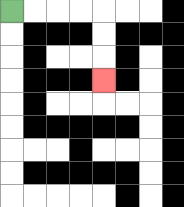{'start': '[0, 0]', 'end': '[4, 3]', 'path_directions': 'R,R,R,R,D,D,D', 'path_coordinates': '[[0, 0], [1, 0], [2, 0], [3, 0], [4, 0], [4, 1], [4, 2], [4, 3]]'}